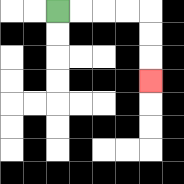{'start': '[2, 0]', 'end': '[6, 3]', 'path_directions': 'R,R,R,R,D,D,D', 'path_coordinates': '[[2, 0], [3, 0], [4, 0], [5, 0], [6, 0], [6, 1], [6, 2], [6, 3]]'}